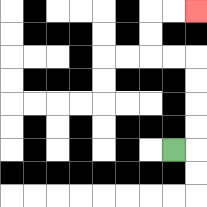{'start': '[7, 6]', 'end': '[8, 0]', 'path_directions': 'R,U,U,U,U,L,L,U,U,R,R', 'path_coordinates': '[[7, 6], [8, 6], [8, 5], [8, 4], [8, 3], [8, 2], [7, 2], [6, 2], [6, 1], [6, 0], [7, 0], [8, 0]]'}